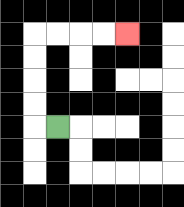{'start': '[2, 5]', 'end': '[5, 1]', 'path_directions': 'L,U,U,U,U,R,R,R,R', 'path_coordinates': '[[2, 5], [1, 5], [1, 4], [1, 3], [1, 2], [1, 1], [2, 1], [3, 1], [4, 1], [5, 1]]'}